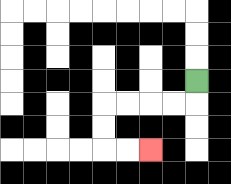{'start': '[8, 3]', 'end': '[6, 6]', 'path_directions': 'D,L,L,L,L,D,D,R,R', 'path_coordinates': '[[8, 3], [8, 4], [7, 4], [6, 4], [5, 4], [4, 4], [4, 5], [4, 6], [5, 6], [6, 6]]'}